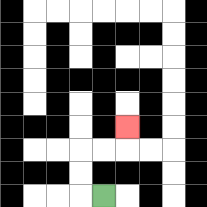{'start': '[4, 8]', 'end': '[5, 5]', 'path_directions': 'L,U,U,R,R,U', 'path_coordinates': '[[4, 8], [3, 8], [3, 7], [3, 6], [4, 6], [5, 6], [5, 5]]'}